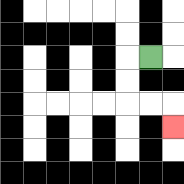{'start': '[6, 2]', 'end': '[7, 5]', 'path_directions': 'L,D,D,R,R,D', 'path_coordinates': '[[6, 2], [5, 2], [5, 3], [5, 4], [6, 4], [7, 4], [7, 5]]'}